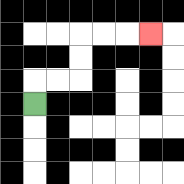{'start': '[1, 4]', 'end': '[6, 1]', 'path_directions': 'U,R,R,U,U,R,R,R', 'path_coordinates': '[[1, 4], [1, 3], [2, 3], [3, 3], [3, 2], [3, 1], [4, 1], [5, 1], [6, 1]]'}